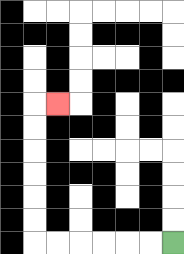{'start': '[7, 10]', 'end': '[2, 4]', 'path_directions': 'L,L,L,L,L,L,U,U,U,U,U,U,R', 'path_coordinates': '[[7, 10], [6, 10], [5, 10], [4, 10], [3, 10], [2, 10], [1, 10], [1, 9], [1, 8], [1, 7], [1, 6], [1, 5], [1, 4], [2, 4]]'}